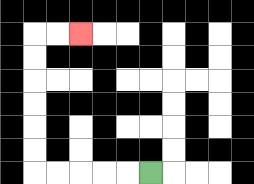{'start': '[6, 7]', 'end': '[3, 1]', 'path_directions': 'L,L,L,L,L,U,U,U,U,U,U,R,R', 'path_coordinates': '[[6, 7], [5, 7], [4, 7], [3, 7], [2, 7], [1, 7], [1, 6], [1, 5], [1, 4], [1, 3], [1, 2], [1, 1], [2, 1], [3, 1]]'}